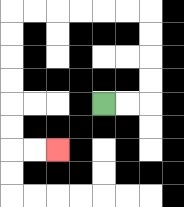{'start': '[4, 4]', 'end': '[2, 6]', 'path_directions': 'R,R,U,U,U,U,L,L,L,L,L,L,D,D,D,D,D,D,R,R', 'path_coordinates': '[[4, 4], [5, 4], [6, 4], [6, 3], [6, 2], [6, 1], [6, 0], [5, 0], [4, 0], [3, 0], [2, 0], [1, 0], [0, 0], [0, 1], [0, 2], [0, 3], [0, 4], [0, 5], [0, 6], [1, 6], [2, 6]]'}